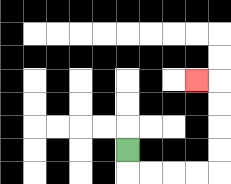{'start': '[5, 6]', 'end': '[8, 3]', 'path_directions': 'D,R,R,R,R,U,U,U,U,L', 'path_coordinates': '[[5, 6], [5, 7], [6, 7], [7, 7], [8, 7], [9, 7], [9, 6], [9, 5], [9, 4], [9, 3], [8, 3]]'}